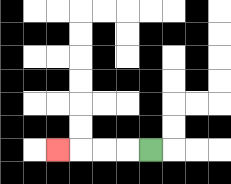{'start': '[6, 6]', 'end': '[2, 6]', 'path_directions': 'L,L,L,L', 'path_coordinates': '[[6, 6], [5, 6], [4, 6], [3, 6], [2, 6]]'}